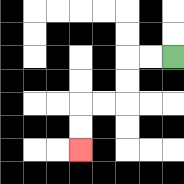{'start': '[7, 2]', 'end': '[3, 6]', 'path_directions': 'L,L,D,D,L,L,D,D', 'path_coordinates': '[[7, 2], [6, 2], [5, 2], [5, 3], [5, 4], [4, 4], [3, 4], [3, 5], [3, 6]]'}